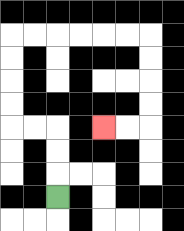{'start': '[2, 8]', 'end': '[4, 5]', 'path_directions': 'U,U,U,L,L,U,U,U,U,R,R,R,R,R,R,D,D,D,D,L,L', 'path_coordinates': '[[2, 8], [2, 7], [2, 6], [2, 5], [1, 5], [0, 5], [0, 4], [0, 3], [0, 2], [0, 1], [1, 1], [2, 1], [3, 1], [4, 1], [5, 1], [6, 1], [6, 2], [6, 3], [6, 4], [6, 5], [5, 5], [4, 5]]'}